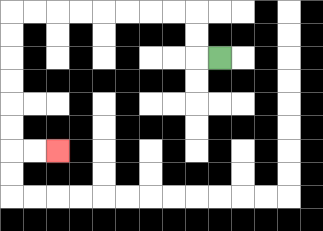{'start': '[9, 2]', 'end': '[2, 6]', 'path_directions': 'L,U,U,L,L,L,L,L,L,L,L,D,D,D,D,D,D,R,R', 'path_coordinates': '[[9, 2], [8, 2], [8, 1], [8, 0], [7, 0], [6, 0], [5, 0], [4, 0], [3, 0], [2, 0], [1, 0], [0, 0], [0, 1], [0, 2], [0, 3], [0, 4], [0, 5], [0, 6], [1, 6], [2, 6]]'}